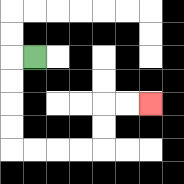{'start': '[1, 2]', 'end': '[6, 4]', 'path_directions': 'L,D,D,D,D,R,R,R,R,U,U,R,R', 'path_coordinates': '[[1, 2], [0, 2], [0, 3], [0, 4], [0, 5], [0, 6], [1, 6], [2, 6], [3, 6], [4, 6], [4, 5], [4, 4], [5, 4], [6, 4]]'}